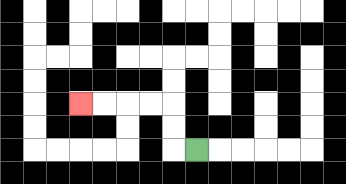{'start': '[8, 6]', 'end': '[3, 4]', 'path_directions': 'L,U,U,L,L,L,L', 'path_coordinates': '[[8, 6], [7, 6], [7, 5], [7, 4], [6, 4], [5, 4], [4, 4], [3, 4]]'}